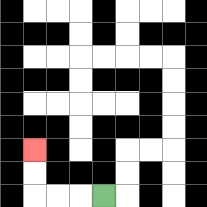{'start': '[4, 8]', 'end': '[1, 6]', 'path_directions': 'L,L,L,U,U', 'path_coordinates': '[[4, 8], [3, 8], [2, 8], [1, 8], [1, 7], [1, 6]]'}